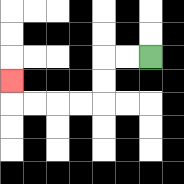{'start': '[6, 2]', 'end': '[0, 3]', 'path_directions': 'L,L,D,D,L,L,L,L,U', 'path_coordinates': '[[6, 2], [5, 2], [4, 2], [4, 3], [4, 4], [3, 4], [2, 4], [1, 4], [0, 4], [0, 3]]'}